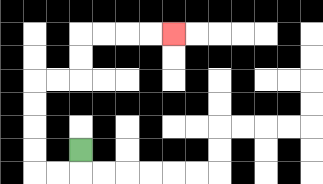{'start': '[3, 6]', 'end': '[7, 1]', 'path_directions': 'D,L,L,U,U,U,U,R,R,U,U,R,R,R,R', 'path_coordinates': '[[3, 6], [3, 7], [2, 7], [1, 7], [1, 6], [1, 5], [1, 4], [1, 3], [2, 3], [3, 3], [3, 2], [3, 1], [4, 1], [5, 1], [6, 1], [7, 1]]'}